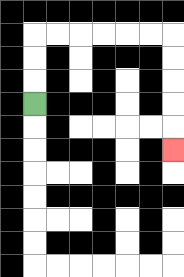{'start': '[1, 4]', 'end': '[7, 6]', 'path_directions': 'U,U,U,R,R,R,R,R,R,D,D,D,D,D', 'path_coordinates': '[[1, 4], [1, 3], [1, 2], [1, 1], [2, 1], [3, 1], [4, 1], [5, 1], [6, 1], [7, 1], [7, 2], [7, 3], [7, 4], [7, 5], [7, 6]]'}